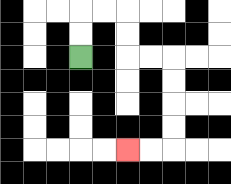{'start': '[3, 2]', 'end': '[5, 6]', 'path_directions': 'U,U,R,R,D,D,R,R,D,D,D,D,L,L', 'path_coordinates': '[[3, 2], [3, 1], [3, 0], [4, 0], [5, 0], [5, 1], [5, 2], [6, 2], [7, 2], [7, 3], [7, 4], [7, 5], [7, 6], [6, 6], [5, 6]]'}